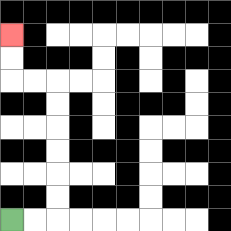{'start': '[0, 9]', 'end': '[0, 1]', 'path_directions': 'R,R,U,U,U,U,U,U,L,L,U,U', 'path_coordinates': '[[0, 9], [1, 9], [2, 9], [2, 8], [2, 7], [2, 6], [2, 5], [2, 4], [2, 3], [1, 3], [0, 3], [0, 2], [0, 1]]'}